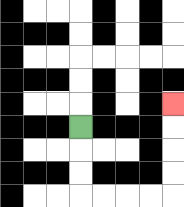{'start': '[3, 5]', 'end': '[7, 4]', 'path_directions': 'D,D,D,R,R,R,R,U,U,U,U', 'path_coordinates': '[[3, 5], [3, 6], [3, 7], [3, 8], [4, 8], [5, 8], [6, 8], [7, 8], [7, 7], [7, 6], [7, 5], [7, 4]]'}